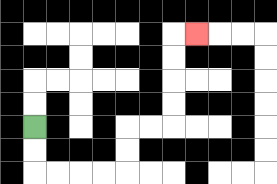{'start': '[1, 5]', 'end': '[8, 1]', 'path_directions': 'D,D,R,R,R,R,U,U,R,R,U,U,U,U,R', 'path_coordinates': '[[1, 5], [1, 6], [1, 7], [2, 7], [3, 7], [4, 7], [5, 7], [5, 6], [5, 5], [6, 5], [7, 5], [7, 4], [7, 3], [7, 2], [7, 1], [8, 1]]'}